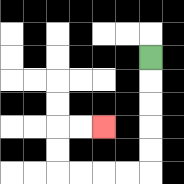{'start': '[6, 2]', 'end': '[4, 5]', 'path_directions': 'D,D,D,D,D,L,L,L,L,U,U,R,R', 'path_coordinates': '[[6, 2], [6, 3], [6, 4], [6, 5], [6, 6], [6, 7], [5, 7], [4, 7], [3, 7], [2, 7], [2, 6], [2, 5], [3, 5], [4, 5]]'}